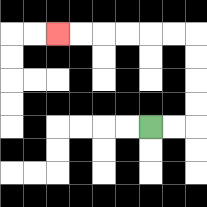{'start': '[6, 5]', 'end': '[2, 1]', 'path_directions': 'R,R,U,U,U,U,L,L,L,L,L,L', 'path_coordinates': '[[6, 5], [7, 5], [8, 5], [8, 4], [8, 3], [8, 2], [8, 1], [7, 1], [6, 1], [5, 1], [4, 1], [3, 1], [2, 1]]'}